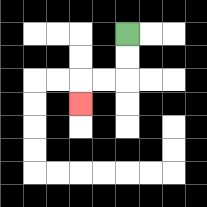{'start': '[5, 1]', 'end': '[3, 4]', 'path_directions': 'D,D,L,L,D', 'path_coordinates': '[[5, 1], [5, 2], [5, 3], [4, 3], [3, 3], [3, 4]]'}